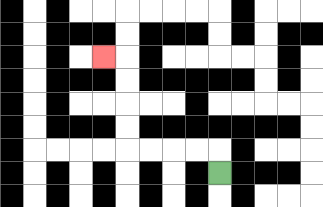{'start': '[9, 7]', 'end': '[4, 2]', 'path_directions': 'U,L,L,L,L,U,U,U,U,L', 'path_coordinates': '[[9, 7], [9, 6], [8, 6], [7, 6], [6, 6], [5, 6], [5, 5], [5, 4], [5, 3], [5, 2], [4, 2]]'}